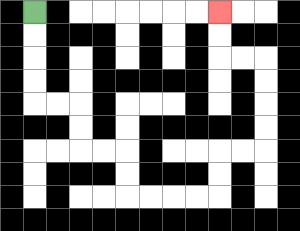{'start': '[1, 0]', 'end': '[9, 0]', 'path_directions': 'D,D,D,D,R,R,D,D,R,R,D,D,R,R,R,R,U,U,R,R,U,U,U,U,L,L,U,U', 'path_coordinates': '[[1, 0], [1, 1], [1, 2], [1, 3], [1, 4], [2, 4], [3, 4], [3, 5], [3, 6], [4, 6], [5, 6], [5, 7], [5, 8], [6, 8], [7, 8], [8, 8], [9, 8], [9, 7], [9, 6], [10, 6], [11, 6], [11, 5], [11, 4], [11, 3], [11, 2], [10, 2], [9, 2], [9, 1], [9, 0]]'}